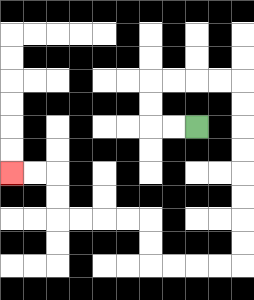{'start': '[8, 5]', 'end': '[0, 7]', 'path_directions': 'L,L,U,U,R,R,R,R,D,D,D,D,D,D,D,D,L,L,L,L,U,U,L,L,L,L,U,U,L,L', 'path_coordinates': '[[8, 5], [7, 5], [6, 5], [6, 4], [6, 3], [7, 3], [8, 3], [9, 3], [10, 3], [10, 4], [10, 5], [10, 6], [10, 7], [10, 8], [10, 9], [10, 10], [10, 11], [9, 11], [8, 11], [7, 11], [6, 11], [6, 10], [6, 9], [5, 9], [4, 9], [3, 9], [2, 9], [2, 8], [2, 7], [1, 7], [0, 7]]'}